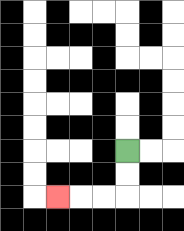{'start': '[5, 6]', 'end': '[2, 8]', 'path_directions': 'D,D,L,L,L', 'path_coordinates': '[[5, 6], [5, 7], [5, 8], [4, 8], [3, 8], [2, 8]]'}